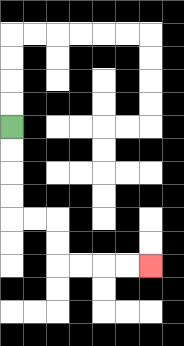{'start': '[0, 5]', 'end': '[6, 11]', 'path_directions': 'D,D,D,D,R,R,D,D,R,R,R,R', 'path_coordinates': '[[0, 5], [0, 6], [0, 7], [0, 8], [0, 9], [1, 9], [2, 9], [2, 10], [2, 11], [3, 11], [4, 11], [5, 11], [6, 11]]'}